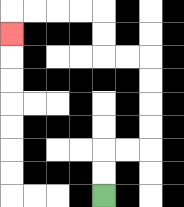{'start': '[4, 8]', 'end': '[0, 1]', 'path_directions': 'U,U,R,R,U,U,U,U,L,L,U,U,L,L,L,L,D', 'path_coordinates': '[[4, 8], [4, 7], [4, 6], [5, 6], [6, 6], [6, 5], [6, 4], [6, 3], [6, 2], [5, 2], [4, 2], [4, 1], [4, 0], [3, 0], [2, 0], [1, 0], [0, 0], [0, 1]]'}